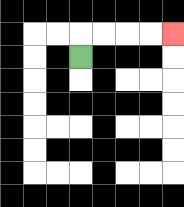{'start': '[3, 2]', 'end': '[7, 1]', 'path_directions': 'U,R,R,R,R', 'path_coordinates': '[[3, 2], [3, 1], [4, 1], [5, 1], [6, 1], [7, 1]]'}